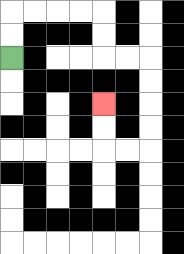{'start': '[0, 2]', 'end': '[4, 4]', 'path_directions': 'U,U,R,R,R,R,D,D,R,R,D,D,D,D,L,L,U,U', 'path_coordinates': '[[0, 2], [0, 1], [0, 0], [1, 0], [2, 0], [3, 0], [4, 0], [4, 1], [4, 2], [5, 2], [6, 2], [6, 3], [6, 4], [6, 5], [6, 6], [5, 6], [4, 6], [4, 5], [4, 4]]'}